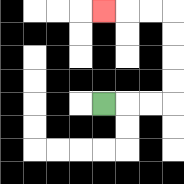{'start': '[4, 4]', 'end': '[4, 0]', 'path_directions': 'R,R,R,U,U,U,U,L,L,L', 'path_coordinates': '[[4, 4], [5, 4], [6, 4], [7, 4], [7, 3], [7, 2], [7, 1], [7, 0], [6, 0], [5, 0], [4, 0]]'}